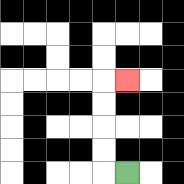{'start': '[5, 7]', 'end': '[5, 3]', 'path_directions': 'L,U,U,U,U,R', 'path_coordinates': '[[5, 7], [4, 7], [4, 6], [4, 5], [4, 4], [4, 3], [5, 3]]'}